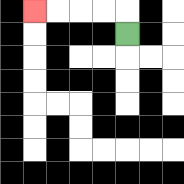{'start': '[5, 1]', 'end': '[1, 0]', 'path_directions': 'U,L,L,L,L', 'path_coordinates': '[[5, 1], [5, 0], [4, 0], [3, 0], [2, 0], [1, 0]]'}